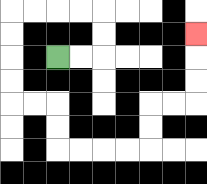{'start': '[2, 2]', 'end': '[8, 1]', 'path_directions': 'R,R,U,U,L,L,L,L,D,D,D,D,R,R,D,D,R,R,R,R,U,U,R,R,U,U,U', 'path_coordinates': '[[2, 2], [3, 2], [4, 2], [4, 1], [4, 0], [3, 0], [2, 0], [1, 0], [0, 0], [0, 1], [0, 2], [0, 3], [0, 4], [1, 4], [2, 4], [2, 5], [2, 6], [3, 6], [4, 6], [5, 6], [6, 6], [6, 5], [6, 4], [7, 4], [8, 4], [8, 3], [8, 2], [8, 1]]'}